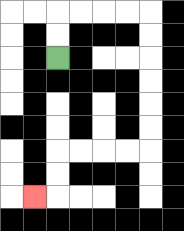{'start': '[2, 2]', 'end': '[1, 8]', 'path_directions': 'U,U,R,R,R,R,D,D,D,D,D,D,L,L,L,L,D,D,L', 'path_coordinates': '[[2, 2], [2, 1], [2, 0], [3, 0], [4, 0], [5, 0], [6, 0], [6, 1], [6, 2], [6, 3], [6, 4], [6, 5], [6, 6], [5, 6], [4, 6], [3, 6], [2, 6], [2, 7], [2, 8], [1, 8]]'}